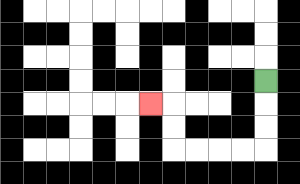{'start': '[11, 3]', 'end': '[6, 4]', 'path_directions': 'D,D,D,L,L,L,L,U,U,L', 'path_coordinates': '[[11, 3], [11, 4], [11, 5], [11, 6], [10, 6], [9, 6], [8, 6], [7, 6], [7, 5], [7, 4], [6, 4]]'}